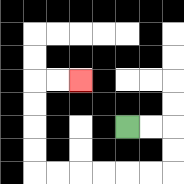{'start': '[5, 5]', 'end': '[3, 3]', 'path_directions': 'R,R,D,D,L,L,L,L,L,L,U,U,U,U,R,R', 'path_coordinates': '[[5, 5], [6, 5], [7, 5], [7, 6], [7, 7], [6, 7], [5, 7], [4, 7], [3, 7], [2, 7], [1, 7], [1, 6], [1, 5], [1, 4], [1, 3], [2, 3], [3, 3]]'}